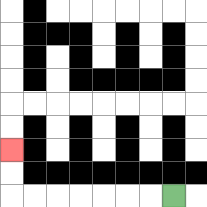{'start': '[7, 8]', 'end': '[0, 6]', 'path_directions': 'L,L,L,L,L,L,L,U,U', 'path_coordinates': '[[7, 8], [6, 8], [5, 8], [4, 8], [3, 8], [2, 8], [1, 8], [0, 8], [0, 7], [0, 6]]'}